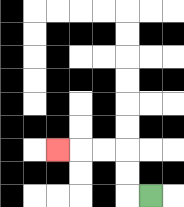{'start': '[6, 8]', 'end': '[2, 6]', 'path_directions': 'L,U,U,L,L,L', 'path_coordinates': '[[6, 8], [5, 8], [5, 7], [5, 6], [4, 6], [3, 6], [2, 6]]'}